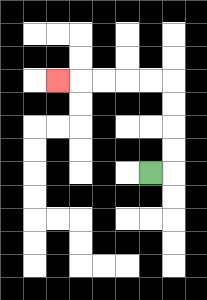{'start': '[6, 7]', 'end': '[2, 3]', 'path_directions': 'R,U,U,U,U,L,L,L,L,L', 'path_coordinates': '[[6, 7], [7, 7], [7, 6], [7, 5], [7, 4], [7, 3], [6, 3], [5, 3], [4, 3], [3, 3], [2, 3]]'}